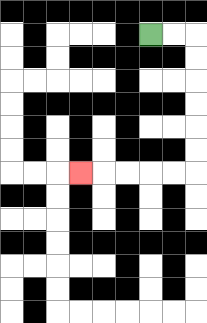{'start': '[6, 1]', 'end': '[3, 7]', 'path_directions': 'R,R,D,D,D,D,D,D,L,L,L,L,L', 'path_coordinates': '[[6, 1], [7, 1], [8, 1], [8, 2], [8, 3], [8, 4], [8, 5], [8, 6], [8, 7], [7, 7], [6, 7], [5, 7], [4, 7], [3, 7]]'}